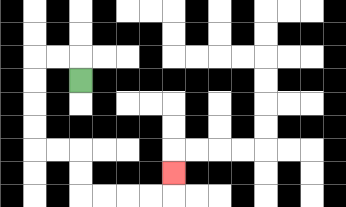{'start': '[3, 3]', 'end': '[7, 7]', 'path_directions': 'U,L,L,D,D,D,D,R,R,D,D,R,R,R,R,U', 'path_coordinates': '[[3, 3], [3, 2], [2, 2], [1, 2], [1, 3], [1, 4], [1, 5], [1, 6], [2, 6], [3, 6], [3, 7], [3, 8], [4, 8], [5, 8], [6, 8], [7, 8], [7, 7]]'}